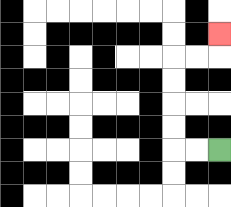{'start': '[9, 6]', 'end': '[9, 1]', 'path_directions': 'L,L,U,U,U,U,R,R,U', 'path_coordinates': '[[9, 6], [8, 6], [7, 6], [7, 5], [7, 4], [7, 3], [7, 2], [8, 2], [9, 2], [9, 1]]'}